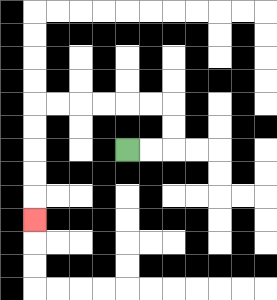{'start': '[5, 6]', 'end': '[1, 9]', 'path_directions': 'R,R,U,U,L,L,L,L,L,L,D,D,D,D,D', 'path_coordinates': '[[5, 6], [6, 6], [7, 6], [7, 5], [7, 4], [6, 4], [5, 4], [4, 4], [3, 4], [2, 4], [1, 4], [1, 5], [1, 6], [1, 7], [1, 8], [1, 9]]'}